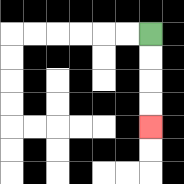{'start': '[6, 1]', 'end': '[6, 5]', 'path_directions': 'D,D,D,D', 'path_coordinates': '[[6, 1], [6, 2], [6, 3], [6, 4], [6, 5]]'}